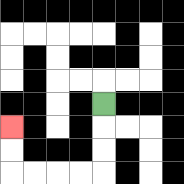{'start': '[4, 4]', 'end': '[0, 5]', 'path_directions': 'D,D,D,L,L,L,L,U,U', 'path_coordinates': '[[4, 4], [4, 5], [4, 6], [4, 7], [3, 7], [2, 7], [1, 7], [0, 7], [0, 6], [0, 5]]'}